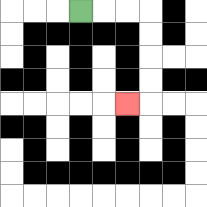{'start': '[3, 0]', 'end': '[5, 4]', 'path_directions': 'R,R,R,D,D,D,D,L', 'path_coordinates': '[[3, 0], [4, 0], [5, 0], [6, 0], [6, 1], [6, 2], [6, 3], [6, 4], [5, 4]]'}